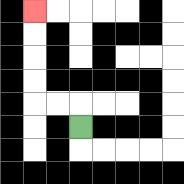{'start': '[3, 5]', 'end': '[1, 0]', 'path_directions': 'U,L,L,U,U,U,U', 'path_coordinates': '[[3, 5], [3, 4], [2, 4], [1, 4], [1, 3], [1, 2], [1, 1], [1, 0]]'}